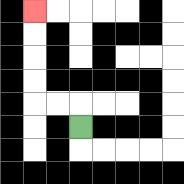{'start': '[3, 5]', 'end': '[1, 0]', 'path_directions': 'U,L,L,U,U,U,U', 'path_coordinates': '[[3, 5], [3, 4], [2, 4], [1, 4], [1, 3], [1, 2], [1, 1], [1, 0]]'}